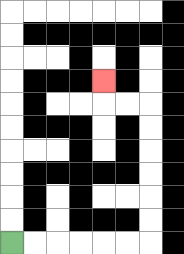{'start': '[0, 10]', 'end': '[4, 3]', 'path_directions': 'R,R,R,R,R,R,U,U,U,U,U,U,L,L,U', 'path_coordinates': '[[0, 10], [1, 10], [2, 10], [3, 10], [4, 10], [5, 10], [6, 10], [6, 9], [6, 8], [6, 7], [6, 6], [6, 5], [6, 4], [5, 4], [4, 4], [4, 3]]'}